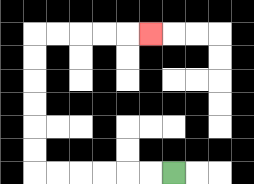{'start': '[7, 7]', 'end': '[6, 1]', 'path_directions': 'L,L,L,L,L,L,U,U,U,U,U,U,R,R,R,R,R', 'path_coordinates': '[[7, 7], [6, 7], [5, 7], [4, 7], [3, 7], [2, 7], [1, 7], [1, 6], [1, 5], [1, 4], [1, 3], [1, 2], [1, 1], [2, 1], [3, 1], [4, 1], [5, 1], [6, 1]]'}